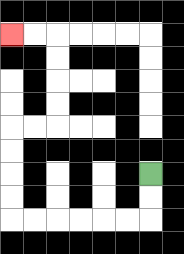{'start': '[6, 7]', 'end': '[0, 1]', 'path_directions': 'D,D,L,L,L,L,L,L,U,U,U,U,R,R,U,U,U,U,L,L', 'path_coordinates': '[[6, 7], [6, 8], [6, 9], [5, 9], [4, 9], [3, 9], [2, 9], [1, 9], [0, 9], [0, 8], [0, 7], [0, 6], [0, 5], [1, 5], [2, 5], [2, 4], [2, 3], [2, 2], [2, 1], [1, 1], [0, 1]]'}